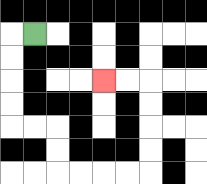{'start': '[1, 1]', 'end': '[4, 3]', 'path_directions': 'L,D,D,D,D,R,R,D,D,R,R,R,R,U,U,U,U,L,L', 'path_coordinates': '[[1, 1], [0, 1], [0, 2], [0, 3], [0, 4], [0, 5], [1, 5], [2, 5], [2, 6], [2, 7], [3, 7], [4, 7], [5, 7], [6, 7], [6, 6], [6, 5], [6, 4], [6, 3], [5, 3], [4, 3]]'}